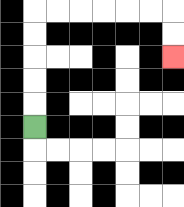{'start': '[1, 5]', 'end': '[7, 2]', 'path_directions': 'U,U,U,U,U,R,R,R,R,R,R,D,D', 'path_coordinates': '[[1, 5], [1, 4], [1, 3], [1, 2], [1, 1], [1, 0], [2, 0], [3, 0], [4, 0], [5, 0], [6, 0], [7, 0], [7, 1], [7, 2]]'}